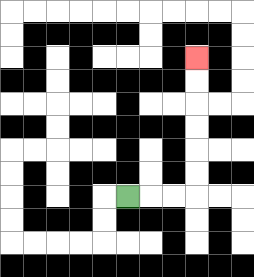{'start': '[5, 8]', 'end': '[8, 2]', 'path_directions': 'R,R,R,U,U,U,U,U,U', 'path_coordinates': '[[5, 8], [6, 8], [7, 8], [8, 8], [8, 7], [8, 6], [8, 5], [8, 4], [8, 3], [8, 2]]'}